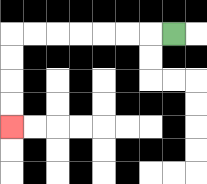{'start': '[7, 1]', 'end': '[0, 5]', 'path_directions': 'L,L,L,L,L,L,L,D,D,D,D', 'path_coordinates': '[[7, 1], [6, 1], [5, 1], [4, 1], [3, 1], [2, 1], [1, 1], [0, 1], [0, 2], [0, 3], [0, 4], [0, 5]]'}